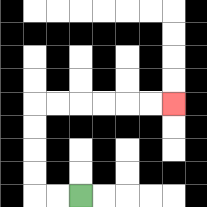{'start': '[3, 8]', 'end': '[7, 4]', 'path_directions': 'L,L,U,U,U,U,R,R,R,R,R,R', 'path_coordinates': '[[3, 8], [2, 8], [1, 8], [1, 7], [1, 6], [1, 5], [1, 4], [2, 4], [3, 4], [4, 4], [5, 4], [6, 4], [7, 4]]'}